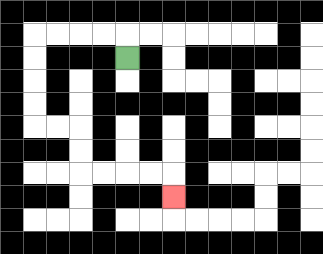{'start': '[5, 2]', 'end': '[7, 8]', 'path_directions': 'U,L,L,L,L,D,D,D,D,R,R,D,D,R,R,R,R,D', 'path_coordinates': '[[5, 2], [5, 1], [4, 1], [3, 1], [2, 1], [1, 1], [1, 2], [1, 3], [1, 4], [1, 5], [2, 5], [3, 5], [3, 6], [3, 7], [4, 7], [5, 7], [6, 7], [7, 7], [7, 8]]'}